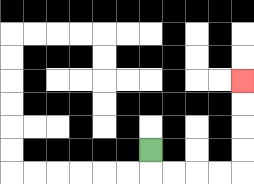{'start': '[6, 6]', 'end': '[10, 3]', 'path_directions': 'D,R,R,R,R,U,U,U,U', 'path_coordinates': '[[6, 6], [6, 7], [7, 7], [8, 7], [9, 7], [10, 7], [10, 6], [10, 5], [10, 4], [10, 3]]'}